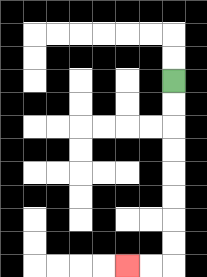{'start': '[7, 3]', 'end': '[5, 11]', 'path_directions': 'D,D,D,D,D,D,D,D,L,L', 'path_coordinates': '[[7, 3], [7, 4], [7, 5], [7, 6], [7, 7], [7, 8], [7, 9], [7, 10], [7, 11], [6, 11], [5, 11]]'}